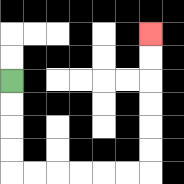{'start': '[0, 3]', 'end': '[6, 1]', 'path_directions': 'D,D,D,D,R,R,R,R,R,R,U,U,U,U,U,U', 'path_coordinates': '[[0, 3], [0, 4], [0, 5], [0, 6], [0, 7], [1, 7], [2, 7], [3, 7], [4, 7], [5, 7], [6, 7], [6, 6], [6, 5], [6, 4], [6, 3], [6, 2], [6, 1]]'}